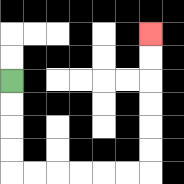{'start': '[0, 3]', 'end': '[6, 1]', 'path_directions': 'D,D,D,D,R,R,R,R,R,R,U,U,U,U,U,U', 'path_coordinates': '[[0, 3], [0, 4], [0, 5], [0, 6], [0, 7], [1, 7], [2, 7], [3, 7], [4, 7], [5, 7], [6, 7], [6, 6], [6, 5], [6, 4], [6, 3], [6, 2], [6, 1]]'}